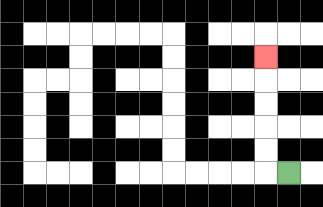{'start': '[12, 7]', 'end': '[11, 2]', 'path_directions': 'L,U,U,U,U,U', 'path_coordinates': '[[12, 7], [11, 7], [11, 6], [11, 5], [11, 4], [11, 3], [11, 2]]'}